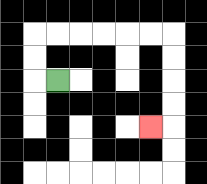{'start': '[2, 3]', 'end': '[6, 5]', 'path_directions': 'L,U,U,R,R,R,R,R,R,D,D,D,D,L', 'path_coordinates': '[[2, 3], [1, 3], [1, 2], [1, 1], [2, 1], [3, 1], [4, 1], [5, 1], [6, 1], [7, 1], [7, 2], [7, 3], [7, 4], [7, 5], [6, 5]]'}